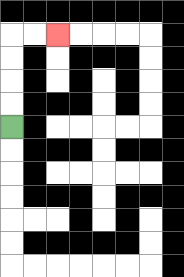{'start': '[0, 5]', 'end': '[2, 1]', 'path_directions': 'U,U,U,U,R,R', 'path_coordinates': '[[0, 5], [0, 4], [0, 3], [0, 2], [0, 1], [1, 1], [2, 1]]'}